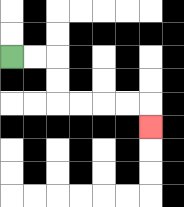{'start': '[0, 2]', 'end': '[6, 5]', 'path_directions': 'R,R,D,D,R,R,R,R,D', 'path_coordinates': '[[0, 2], [1, 2], [2, 2], [2, 3], [2, 4], [3, 4], [4, 4], [5, 4], [6, 4], [6, 5]]'}